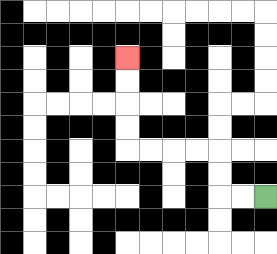{'start': '[11, 8]', 'end': '[5, 2]', 'path_directions': 'L,L,U,U,L,L,L,L,U,U,U,U', 'path_coordinates': '[[11, 8], [10, 8], [9, 8], [9, 7], [9, 6], [8, 6], [7, 6], [6, 6], [5, 6], [5, 5], [5, 4], [5, 3], [5, 2]]'}